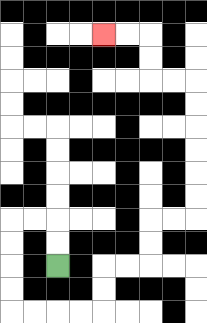{'start': '[2, 11]', 'end': '[4, 1]', 'path_directions': 'U,U,L,L,D,D,D,D,R,R,R,R,U,U,R,R,U,U,R,R,U,U,U,U,U,U,L,L,U,U,L,L', 'path_coordinates': '[[2, 11], [2, 10], [2, 9], [1, 9], [0, 9], [0, 10], [0, 11], [0, 12], [0, 13], [1, 13], [2, 13], [3, 13], [4, 13], [4, 12], [4, 11], [5, 11], [6, 11], [6, 10], [6, 9], [7, 9], [8, 9], [8, 8], [8, 7], [8, 6], [8, 5], [8, 4], [8, 3], [7, 3], [6, 3], [6, 2], [6, 1], [5, 1], [4, 1]]'}